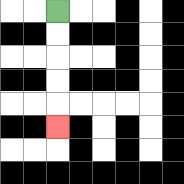{'start': '[2, 0]', 'end': '[2, 5]', 'path_directions': 'D,D,D,D,D', 'path_coordinates': '[[2, 0], [2, 1], [2, 2], [2, 3], [2, 4], [2, 5]]'}